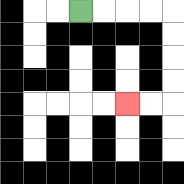{'start': '[3, 0]', 'end': '[5, 4]', 'path_directions': 'R,R,R,R,D,D,D,D,L,L', 'path_coordinates': '[[3, 0], [4, 0], [5, 0], [6, 0], [7, 0], [7, 1], [7, 2], [7, 3], [7, 4], [6, 4], [5, 4]]'}